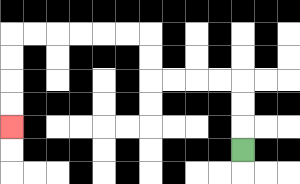{'start': '[10, 6]', 'end': '[0, 5]', 'path_directions': 'U,U,U,L,L,L,L,U,U,L,L,L,L,L,L,D,D,D,D', 'path_coordinates': '[[10, 6], [10, 5], [10, 4], [10, 3], [9, 3], [8, 3], [7, 3], [6, 3], [6, 2], [6, 1], [5, 1], [4, 1], [3, 1], [2, 1], [1, 1], [0, 1], [0, 2], [0, 3], [0, 4], [0, 5]]'}